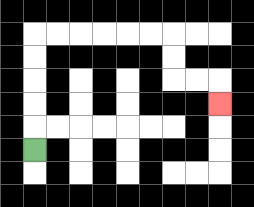{'start': '[1, 6]', 'end': '[9, 4]', 'path_directions': 'U,U,U,U,U,R,R,R,R,R,R,D,D,R,R,D', 'path_coordinates': '[[1, 6], [1, 5], [1, 4], [1, 3], [1, 2], [1, 1], [2, 1], [3, 1], [4, 1], [5, 1], [6, 1], [7, 1], [7, 2], [7, 3], [8, 3], [9, 3], [9, 4]]'}